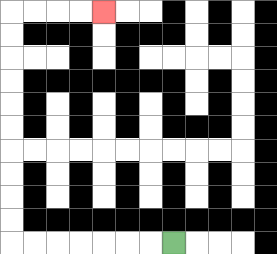{'start': '[7, 10]', 'end': '[4, 0]', 'path_directions': 'L,L,L,L,L,L,L,U,U,U,U,U,U,U,U,U,U,R,R,R,R', 'path_coordinates': '[[7, 10], [6, 10], [5, 10], [4, 10], [3, 10], [2, 10], [1, 10], [0, 10], [0, 9], [0, 8], [0, 7], [0, 6], [0, 5], [0, 4], [0, 3], [0, 2], [0, 1], [0, 0], [1, 0], [2, 0], [3, 0], [4, 0]]'}